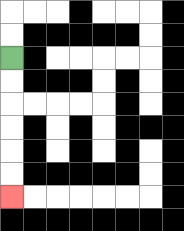{'start': '[0, 2]', 'end': '[0, 8]', 'path_directions': 'D,D,D,D,D,D', 'path_coordinates': '[[0, 2], [0, 3], [0, 4], [0, 5], [0, 6], [0, 7], [0, 8]]'}